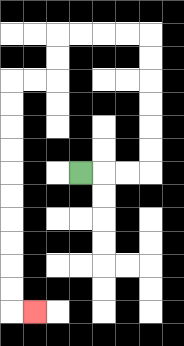{'start': '[3, 7]', 'end': '[1, 13]', 'path_directions': 'R,R,R,U,U,U,U,U,U,L,L,L,L,D,D,L,L,D,D,D,D,D,D,D,D,D,D,R', 'path_coordinates': '[[3, 7], [4, 7], [5, 7], [6, 7], [6, 6], [6, 5], [6, 4], [6, 3], [6, 2], [6, 1], [5, 1], [4, 1], [3, 1], [2, 1], [2, 2], [2, 3], [1, 3], [0, 3], [0, 4], [0, 5], [0, 6], [0, 7], [0, 8], [0, 9], [0, 10], [0, 11], [0, 12], [0, 13], [1, 13]]'}